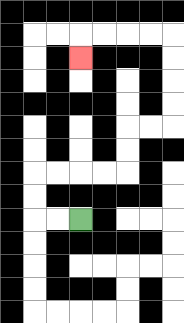{'start': '[3, 9]', 'end': '[3, 2]', 'path_directions': 'L,L,U,U,R,R,R,R,U,U,R,R,U,U,U,U,L,L,L,L,D', 'path_coordinates': '[[3, 9], [2, 9], [1, 9], [1, 8], [1, 7], [2, 7], [3, 7], [4, 7], [5, 7], [5, 6], [5, 5], [6, 5], [7, 5], [7, 4], [7, 3], [7, 2], [7, 1], [6, 1], [5, 1], [4, 1], [3, 1], [3, 2]]'}